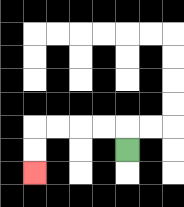{'start': '[5, 6]', 'end': '[1, 7]', 'path_directions': 'U,L,L,L,L,D,D', 'path_coordinates': '[[5, 6], [5, 5], [4, 5], [3, 5], [2, 5], [1, 5], [1, 6], [1, 7]]'}